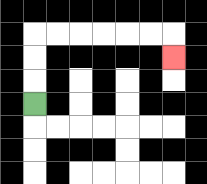{'start': '[1, 4]', 'end': '[7, 2]', 'path_directions': 'U,U,U,R,R,R,R,R,R,D', 'path_coordinates': '[[1, 4], [1, 3], [1, 2], [1, 1], [2, 1], [3, 1], [4, 1], [5, 1], [6, 1], [7, 1], [7, 2]]'}